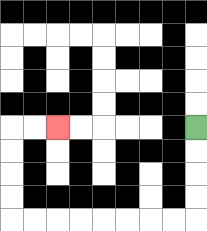{'start': '[8, 5]', 'end': '[2, 5]', 'path_directions': 'D,D,D,D,L,L,L,L,L,L,L,L,U,U,U,U,R,R', 'path_coordinates': '[[8, 5], [8, 6], [8, 7], [8, 8], [8, 9], [7, 9], [6, 9], [5, 9], [4, 9], [3, 9], [2, 9], [1, 9], [0, 9], [0, 8], [0, 7], [0, 6], [0, 5], [1, 5], [2, 5]]'}